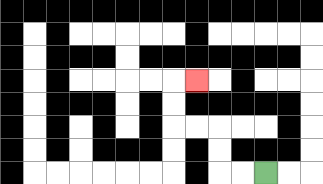{'start': '[11, 7]', 'end': '[8, 3]', 'path_directions': 'L,L,U,U,L,L,U,U,R', 'path_coordinates': '[[11, 7], [10, 7], [9, 7], [9, 6], [9, 5], [8, 5], [7, 5], [7, 4], [7, 3], [8, 3]]'}